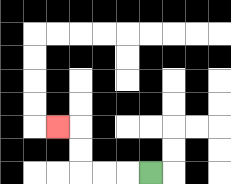{'start': '[6, 7]', 'end': '[2, 5]', 'path_directions': 'L,L,L,U,U,L', 'path_coordinates': '[[6, 7], [5, 7], [4, 7], [3, 7], [3, 6], [3, 5], [2, 5]]'}